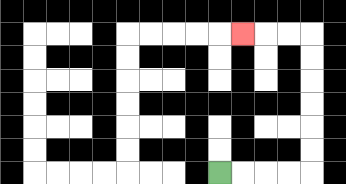{'start': '[9, 7]', 'end': '[10, 1]', 'path_directions': 'R,R,R,R,U,U,U,U,U,U,L,L,L', 'path_coordinates': '[[9, 7], [10, 7], [11, 7], [12, 7], [13, 7], [13, 6], [13, 5], [13, 4], [13, 3], [13, 2], [13, 1], [12, 1], [11, 1], [10, 1]]'}